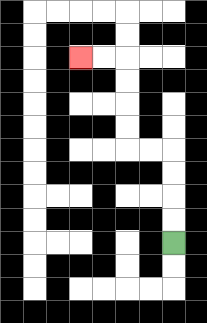{'start': '[7, 10]', 'end': '[3, 2]', 'path_directions': 'U,U,U,U,L,L,U,U,U,U,L,L', 'path_coordinates': '[[7, 10], [7, 9], [7, 8], [7, 7], [7, 6], [6, 6], [5, 6], [5, 5], [5, 4], [5, 3], [5, 2], [4, 2], [3, 2]]'}